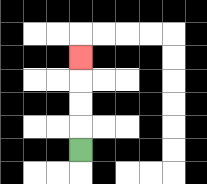{'start': '[3, 6]', 'end': '[3, 2]', 'path_directions': 'U,U,U,U', 'path_coordinates': '[[3, 6], [3, 5], [3, 4], [3, 3], [3, 2]]'}